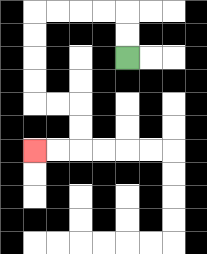{'start': '[5, 2]', 'end': '[1, 6]', 'path_directions': 'U,U,L,L,L,L,D,D,D,D,R,R,D,D,L,L', 'path_coordinates': '[[5, 2], [5, 1], [5, 0], [4, 0], [3, 0], [2, 0], [1, 0], [1, 1], [1, 2], [1, 3], [1, 4], [2, 4], [3, 4], [3, 5], [3, 6], [2, 6], [1, 6]]'}